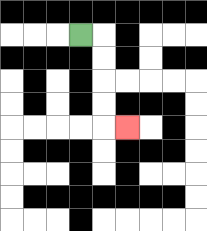{'start': '[3, 1]', 'end': '[5, 5]', 'path_directions': 'R,D,D,D,D,R', 'path_coordinates': '[[3, 1], [4, 1], [4, 2], [4, 3], [4, 4], [4, 5], [5, 5]]'}